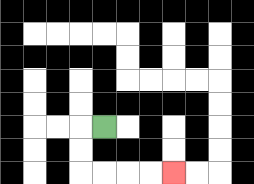{'start': '[4, 5]', 'end': '[7, 7]', 'path_directions': 'L,D,D,R,R,R,R', 'path_coordinates': '[[4, 5], [3, 5], [3, 6], [3, 7], [4, 7], [5, 7], [6, 7], [7, 7]]'}